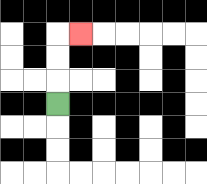{'start': '[2, 4]', 'end': '[3, 1]', 'path_directions': 'U,U,U,R', 'path_coordinates': '[[2, 4], [2, 3], [2, 2], [2, 1], [3, 1]]'}